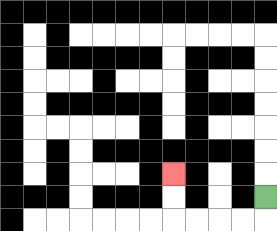{'start': '[11, 8]', 'end': '[7, 7]', 'path_directions': 'D,L,L,L,L,U,U', 'path_coordinates': '[[11, 8], [11, 9], [10, 9], [9, 9], [8, 9], [7, 9], [7, 8], [7, 7]]'}